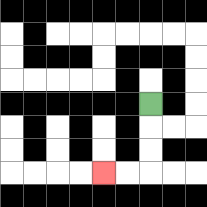{'start': '[6, 4]', 'end': '[4, 7]', 'path_directions': 'D,D,D,L,L', 'path_coordinates': '[[6, 4], [6, 5], [6, 6], [6, 7], [5, 7], [4, 7]]'}